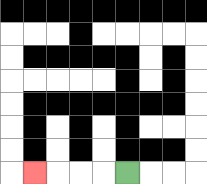{'start': '[5, 7]', 'end': '[1, 7]', 'path_directions': 'L,L,L,L', 'path_coordinates': '[[5, 7], [4, 7], [3, 7], [2, 7], [1, 7]]'}